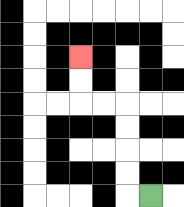{'start': '[6, 8]', 'end': '[3, 2]', 'path_directions': 'L,U,U,U,U,L,L,U,U', 'path_coordinates': '[[6, 8], [5, 8], [5, 7], [5, 6], [5, 5], [5, 4], [4, 4], [3, 4], [3, 3], [3, 2]]'}